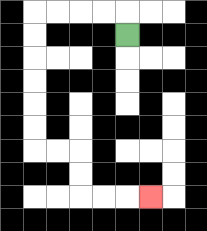{'start': '[5, 1]', 'end': '[6, 8]', 'path_directions': 'U,L,L,L,L,D,D,D,D,D,D,R,R,D,D,R,R,R', 'path_coordinates': '[[5, 1], [5, 0], [4, 0], [3, 0], [2, 0], [1, 0], [1, 1], [1, 2], [1, 3], [1, 4], [1, 5], [1, 6], [2, 6], [3, 6], [3, 7], [3, 8], [4, 8], [5, 8], [6, 8]]'}